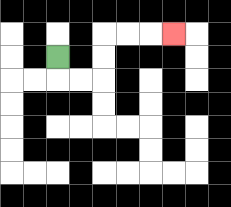{'start': '[2, 2]', 'end': '[7, 1]', 'path_directions': 'D,R,R,U,U,R,R,R', 'path_coordinates': '[[2, 2], [2, 3], [3, 3], [4, 3], [4, 2], [4, 1], [5, 1], [6, 1], [7, 1]]'}